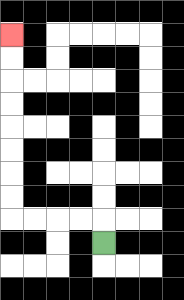{'start': '[4, 10]', 'end': '[0, 1]', 'path_directions': 'U,L,L,L,L,U,U,U,U,U,U,U,U', 'path_coordinates': '[[4, 10], [4, 9], [3, 9], [2, 9], [1, 9], [0, 9], [0, 8], [0, 7], [0, 6], [0, 5], [0, 4], [0, 3], [0, 2], [0, 1]]'}